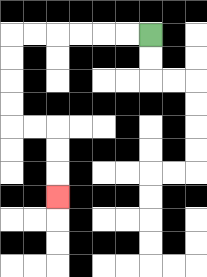{'start': '[6, 1]', 'end': '[2, 8]', 'path_directions': 'L,L,L,L,L,L,D,D,D,D,R,R,D,D,D', 'path_coordinates': '[[6, 1], [5, 1], [4, 1], [3, 1], [2, 1], [1, 1], [0, 1], [0, 2], [0, 3], [0, 4], [0, 5], [1, 5], [2, 5], [2, 6], [2, 7], [2, 8]]'}